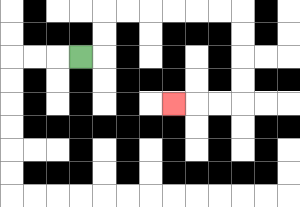{'start': '[3, 2]', 'end': '[7, 4]', 'path_directions': 'R,U,U,R,R,R,R,R,R,D,D,D,D,L,L,L', 'path_coordinates': '[[3, 2], [4, 2], [4, 1], [4, 0], [5, 0], [6, 0], [7, 0], [8, 0], [9, 0], [10, 0], [10, 1], [10, 2], [10, 3], [10, 4], [9, 4], [8, 4], [7, 4]]'}